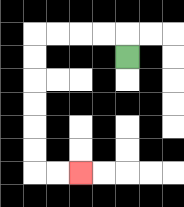{'start': '[5, 2]', 'end': '[3, 7]', 'path_directions': 'U,L,L,L,L,D,D,D,D,D,D,R,R', 'path_coordinates': '[[5, 2], [5, 1], [4, 1], [3, 1], [2, 1], [1, 1], [1, 2], [1, 3], [1, 4], [1, 5], [1, 6], [1, 7], [2, 7], [3, 7]]'}